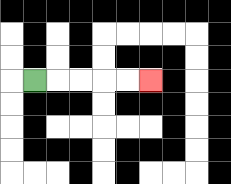{'start': '[1, 3]', 'end': '[6, 3]', 'path_directions': 'R,R,R,R,R', 'path_coordinates': '[[1, 3], [2, 3], [3, 3], [4, 3], [5, 3], [6, 3]]'}